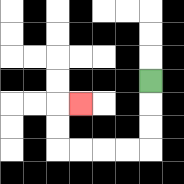{'start': '[6, 3]', 'end': '[3, 4]', 'path_directions': 'D,D,D,L,L,L,L,U,U,R', 'path_coordinates': '[[6, 3], [6, 4], [6, 5], [6, 6], [5, 6], [4, 6], [3, 6], [2, 6], [2, 5], [2, 4], [3, 4]]'}